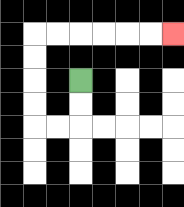{'start': '[3, 3]', 'end': '[7, 1]', 'path_directions': 'D,D,L,L,U,U,U,U,R,R,R,R,R,R', 'path_coordinates': '[[3, 3], [3, 4], [3, 5], [2, 5], [1, 5], [1, 4], [1, 3], [1, 2], [1, 1], [2, 1], [3, 1], [4, 1], [5, 1], [6, 1], [7, 1]]'}